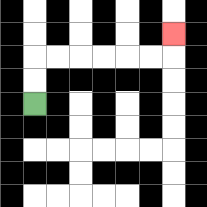{'start': '[1, 4]', 'end': '[7, 1]', 'path_directions': 'U,U,R,R,R,R,R,R,U', 'path_coordinates': '[[1, 4], [1, 3], [1, 2], [2, 2], [3, 2], [4, 2], [5, 2], [6, 2], [7, 2], [7, 1]]'}